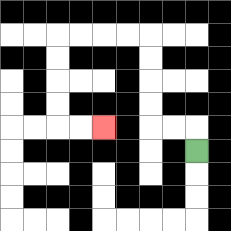{'start': '[8, 6]', 'end': '[4, 5]', 'path_directions': 'U,L,L,U,U,U,U,L,L,L,L,D,D,D,D,R,R', 'path_coordinates': '[[8, 6], [8, 5], [7, 5], [6, 5], [6, 4], [6, 3], [6, 2], [6, 1], [5, 1], [4, 1], [3, 1], [2, 1], [2, 2], [2, 3], [2, 4], [2, 5], [3, 5], [4, 5]]'}